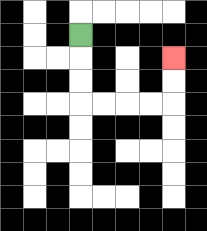{'start': '[3, 1]', 'end': '[7, 2]', 'path_directions': 'D,D,D,R,R,R,R,U,U', 'path_coordinates': '[[3, 1], [3, 2], [3, 3], [3, 4], [4, 4], [5, 4], [6, 4], [7, 4], [7, 3], [7, 2]]'}